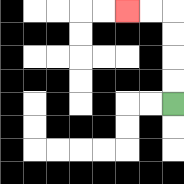{'start': '[7, 4]', 'end': '[5, 0]', 'path_directions': 'U,U,U,U,L,L', 'path_coordinates': '[[7, 4], [7, 3], [7, 2], [7, 1], [7, 0], [6, 0], [5, 0]]'}